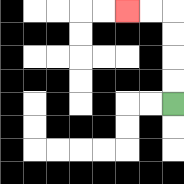{'start': '[7, 4]', 'end': '[5, 0]', 'path_directions': 'U,U,U,U,L,L', 'path_coordinates': '[[7, 4], [7, 3], [7, 2], [7, 1], [7, 0], [6, 0], [5, 0]]'}